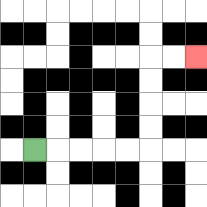{'start': '[1, 6]', 'end': '[8, 2]', 'path_directions': 'R,R,R,R,R,U,U,U,U,R,R', 'path_coordinates': '[[1, 6], [2, 6], [3, 6], [4, 6], [5, 6], [6, 6], [6, 5], [6, 4], [6, 3], [6, 2], [7, 2], [8, 2]]'}